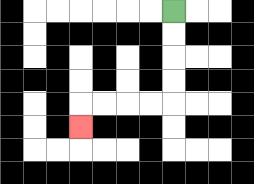{'start': '[7, 0]', 'end': '[3, 5]', 'path_directions': 'D,D,D,D,L,L,L,L,D', 'path_coordinates': '[[7, 0], [7, 1], [7, 2], [7, 3], [7, 4], [6, 4], [5, 4], [4, 4], [3, 4], [3, 5]]'}